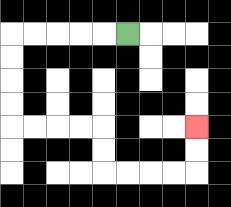{'start': '[5, 1]', 'end': '[8, 5]', 'path_directions': 'L,L,L,L,L,D,D,D,D,R,R,R,R,D,D,R,R,R,R,U,U', 'path_coordinates': '[[5, 1], [4, 1], [3, 1], [2, 1], [1, 1], [0, 1], [0, 2], [0, 3], [0, 4], [0, 5], [1, 5], [2, 5], [3, 5], [4, 5], [4, 6], [4, 7], [5, 7], [6, 7], [7, 7], [8, 7], [8, 6], [8, 5]]'}